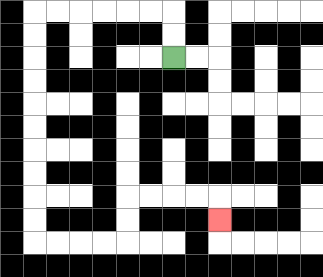{'start': '[7, 2]', 'end': '[9, 9]', 'path_directions': 'U,U,L,L,L,L,L,L,D,D,D,D,D,D,D,D,D,D,R,R,R,R,U,U,R,R,R,R,D', 'path_coordinates': '[[7, 2], [7, 1], [7, 0], [6, 0], [5, 0], [4, 0], [3, 0], [2, 0], [1, 0], [1, 1], [1, 2], [1, 3], [1, 4], [1, 5], [1, 6], [1, 7], [1, 8], [1, 9], [1, 10], [2, 10], [3, 10], [4, 10], [5, 10], [5, 9], [5, 8], [6, 8], [7, 8], [8, 8], [9, 8], [9, 9]]'}